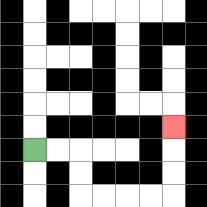{'start': '[1, 6]', 'end': '[7, 5]', 'path_directions': 'R,R,D,D,R,R,R,R,U,U,U', 'path_coordinates': '[[1, 6], [2, 6], [3, 6], [3, 7], [3, 8], [4, 8], [5, 8], [6, 8], [7, 8], [7, 7], [7, 6], [7, 5]]'}